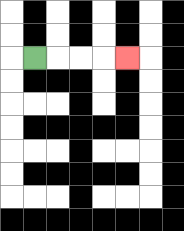{'start': '[1, 2]', 'end': '[5, 2]', 'path_directions': 'R,R,R,R', 'path_coordinates': '[[1, 2], [2, 2], [3, 2], [4, 2], [5, 2]]'}